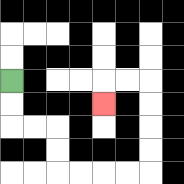{'start': '[0, 3]', 'end': '[4, 4]', 'path_directions': 'D,D,R,R,D,D,R,R,R,R,U,U,U,U,L,L,D', 'path_coordinates': '[[0, 3], [0, 4], [0, 5], [1, 5], [2, 5], [2, 6], [2, 7], [3, 7], [4, 7], [5, 7], [6, 7], [6, 6], [6, 5], [6, 4], [6, 3], [5, 3], [4, 3], [4, 4]]'}